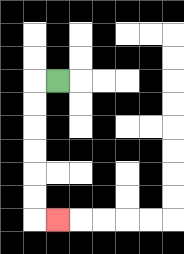{'start': '[2, 3]', 'end': '[2, 9]', 'path_directions': 'L,D,D,D,D,D,D,R', 'path_coordinates': '[[2, 3], [1, 3], [1, 4], [1, 5], [1, 6], [1, 7], [1, 8], [1, 9], [2, 9]]'}